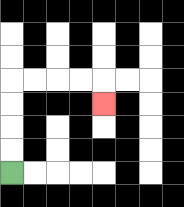{'start': '[0, 7]', 'end': '[4, 4]', 'path_directions': 'U,U,U,U,R,R,R,R,D', 'path_coordinates': '[[0, 7], [0, 6], [0, 5], [0, 4], [0, 3], [1, 3], [2, 3], [3, 3], [4, 3], [4, 4]]'}